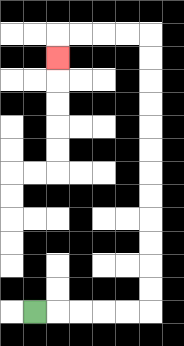{'start': '[1, 13]', 'end': '[2, 2]', 'path_directions': 'R,R,R,R,R,U,U,U,U,U,U,U,U,U,U,U,U,L,L,L,L,D', 'path_coordinates': '[[1, 13], [2, 13], [3, 13], [4, 13], [5, 13], [6, 13], [6, 12], [6, 11], [6, 10], [6, 9], [6, 8], [6, 7], [6, 6], [6, 5], [6, 4], [6, 3], [6, 2], [6, 1], [5, 1], [4, 1], [3, 1], [2, 1], [2, 2]]'}